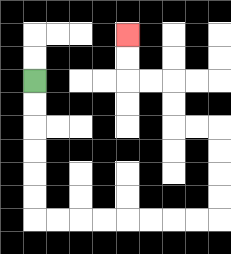{'start': '[1, 3]', 'end': '[5, 1]', 'path_directions': 'D,D,D,D,D,D,R,R,R,R,R,R,R,R,U,U,U,U,L,L,U,U,L,L,U,U', 'path_coordinates': '[[1, 3], [1, 4], [1, 5], [1, 6], [1, 7], [1, 8], [1, 9], [2, 9], [3, 9], [4, 9], [5, 9], [6, 9], [7, 9], [8, 9], [9, 9], [9, 8], [9, 7], [9, 6], [9, 5], [8, 5], [7, 5], [7, 4], [7, 3], [6, 3], [5, 3], [5, 2], [5, 1]]'}